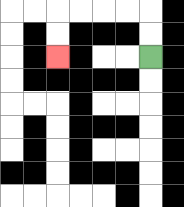{'start': '[6, 2]', 'end': '[2, 2]', 'path_directions': 'U,U,L,L,L,L,D,D', 'path_coordinates': '[[6, 2], [6, 1], [6, 0], [5, 0], [4, 0], [3, 0], [2, 0], [2, 1], [2, 2]]'}